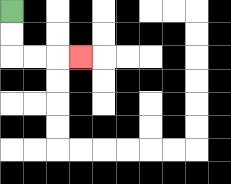{'start': '[0, 0]', 'end': '[3, 2]', 'path_directions': 'D,D,R,R,R', 'path_coordinates': '[[0, 0], [0, 1], [0, 2], [1, 2], [2, 2], [3, 2]]'}